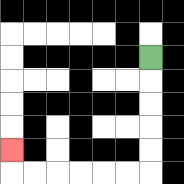{'start': '[6, 2]', 'end': '[0, 6]', 'path_directions': 'D,D,D,D,D,L,L,L,L,L,L,U', 'path_coordinates': '[[6, 2], [6, 3], [6, 4], [6, 5], [6, 6], [6, 7], [5, 7], [4, 7], [3, 7], [2, 7], [1, 7], [0, 7], [0, 6]]'}